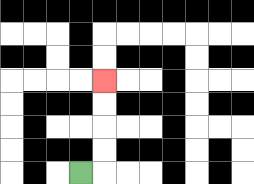{'start': '[3, 7]', 'end': '[4, 3]', 'path_directions': 'R,U,U,U,U', 'path_coordinates': '[[3, 7], [4, 7], [4, 6], [4, 5], [4, 4], [4, 3]]'}